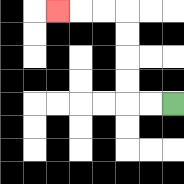{'start': '[7, 4]', 'end': '[2, 0]', 'path_directions': 'L,L,U,U,U,U,L,L,L', 'path_coordinates': '[[7, 4], [6, 4], [5, 4], [5, 3], [5, 2], [5, 1], [5, 0], [4, 0], [3, 0], [2, 0]]'}